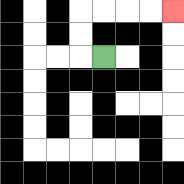{'start': '[4, 2]', 'end': '[7, 0]', 'path_directions': 'L,U,U,R,R,R,R', 'path_coordinates': '[[4, 2], [3, 2], [3, 1], [3, 0], [4, 0], [5, 0], [6, 0], [7, 0]]'}